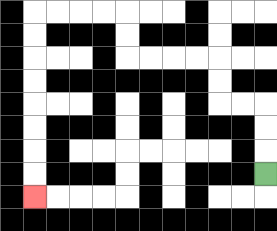{'start': '[11, 7]', 'end': '[1, 8]', 'path_directions': 'U,U,U,L,L,U,U,L,L,L,L,U,U,L,L,L,L,D,D,D,D,D,D,D,D', 'path_coordinates': '[[11, 7], [11, 6], [11, 5], [11, 4], [10, 4], [9, 4], [9, 3], [9, 2], [8, 2], [7, 2], [6, 2], [5, 2], [5, 1], [5, 0], [4, 0], [3, 0], [2, 0], [1, 0], [1, 1], [1, 2], [1, 3], [1, 4], [1, 5], [1, 6], [1, 7], [1, 8]]'}